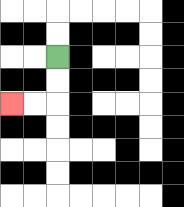{'start': '[2, 2]', 'end': '[0, 4]', 'path_directions': 'D,D,L,L', 'path_coordinates': '[[2, 2], [2, 3], [2, 4], [1, 4], [0, 4]]'}